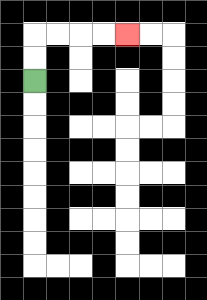{'start': '[1, 3]', 'end': '[5, 1]', 'path_directions': 'U,U,R,R,R,R', 'path_coordinates': '[[1, 3], [1, 2], [1, 1], [2, 1], [3, 1], [4, 1], [5, 1]]'}